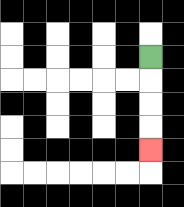{'start': '[6, 2]', 'end': '[6, 6]', 'path_directions': 'D,D,D,D', 'path_coordinates': '[[6, 2], [6, 3], [6, 4], [6, 5], [6, 6]]'}